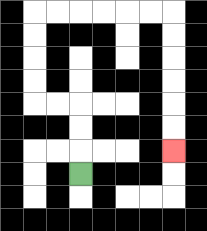{'start': '[3, 7]', 'end': '[7, 6]', 'path_directions': 'U,U,U,L,L,U,U,U,U,R,R,R,R,R,R,D,D,D,D,D,D', 'path_coordinates': '[[3, 7], [3, 6], [3, 5], [3, 4], [2, 4], [1, 4], [1, 3], [1, 2], [1, 1], [1, 0], [2, 0], [3, 0], [4, 0], [5, 0], [6, 0], [7, 0], [7, 1], [7, 2], [7, 3], [7, 4], [7, 5], [7, 6]]'}